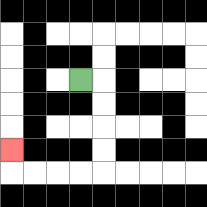{'start': '[3, 3]', 'end': '[0, 6]', 'path_directions': 'R,D,D,D,D,L,L,L,L,U', 'path_coordinates': '[[3, 3], [4, 3], [4, 4], [4, 5], [4, 6], [4, 7], [3, 7], [2, 7], [1, 7], [0, 7], [0, 6]]'}